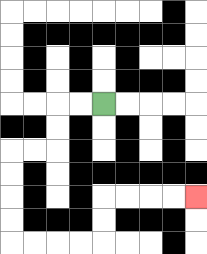{'start': '[4, 4]', 'end': '[8, 8]', 'path_directions': 'L,L,D,D,L,L,D,D,D,D,R,R,R,R,U,U,R,R,R,R', 'path_coordinates': '[[4, 4], [3, 4], [2, 4], [2, 5], [2, 6], [1, 6], [0, 6], [0, 7], [0, 8], [0, 9], [0, 10], [1, 10], [2, 10], [3, 10], [4, 10], [4, 9], [4, 8], [5, 8], [6, 8], [7, 8], [8, 8]]'}